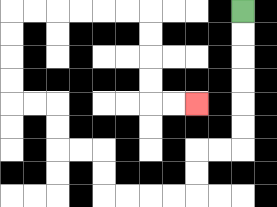{'start': '[10, 0]', 'end': '[8, 4]', 'path_directions': 'D,D,D,D,D,D,L,L,D,D,L,L,L,L,U,U,L,L,U,U,L,L,U,U,U,U,R,R,R,R,R,R,D,D,D,D,R,R', 'path_coordinates': '[[10, 0], [10, 1], [10, 2], [10, 3], [10, 4], [10, 5], [10, 6], [9, 6], [8, 6], [8, 7], [8, 8], [7, 8], [6, 8], [5, 8], [4, 8], [4, 7], [4, 6], [3, 6], [2, 6], [2, 5], [2, 4], [1, 4], [0, 4], [0, 3], [0, 2], [0, 1], [0, 0], [1, 0], [2, 0], [3, 0], [4, 0], [5, 0], [6, 0], [6, 1], [6, 2], [6, 3], [6, 4], [7, 4], [8, 4]]'}